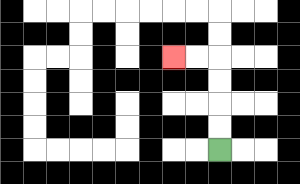{'start': '[9, 6]', 'end': '[7, 2]', 'path_directions': 'U,U,U,U,L,L', 'path_coordinates': '[[9, 6], [9, 5], [9, 4], [9, 3], [9, 2], [8, 2], [7, 2]]'}